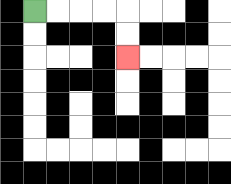{'start': '[1, 0]', 'end': '[5, 2]', 'path_directions': 'R,R,R,R,D,D', 'path_coordinates': '[[1, 0], [2, 0], [3, 0], [4, 0], [5, 0], [5, 1], [5, 2]]'}